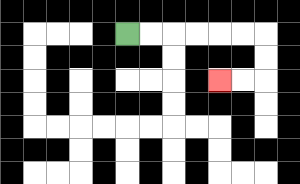{'start': '[5, 1]', 'end': '[9, 3]', 'path_directions': 'R,R,R,R,R,R,D,D,L,L', 'path_coordinates': '[[5, 1], [6, 1], [7, 1], [8, 1], [9, 1], [10, 1], [11, 1], [11, 2], [11, 3], [10, 3], [9, 3]]'}